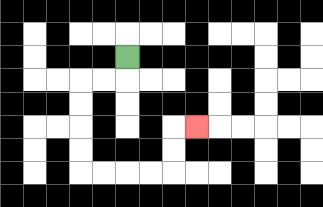{'start': '[5, 2]', 'end': '[8, 5]', 'path_directions': 'D,L,L,D,D,D,D,R,R,R,R,U,U,R', 'path_coordinates': '[[5, 2], [5, 3], [4, 3], [3, 3], [3, 4], [3, 5], [3, 6], [3, 7], [4, 7], [5, 7], [6, 7], [7, 7], [7, 6], [7, 5], [8, 5]]'}